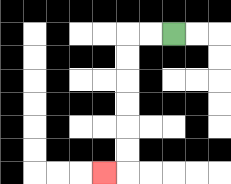{'start': '[7, 1]', 'end': '[4, 7]', 'path_directions': 'L,L,D,D,D,D,D,D,L', 'path_coordinates': '[[7, 1], [6, 1], [5, 1], [5, 2], [5, 3], [5, 4], [5, 5], [5, 6], [5, 7], [4, 7]]'}